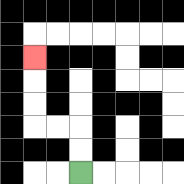{'start': '[3, 7]', 'end': '[1, 2]', 'path_directions': 'U,U,L,L,U,U,U', 'path_coordinates': '[[3, 7], [3, 6], [3, 5], [2, 5], [1, 5], [1, 4], [1, 3], [1, 2]]'}